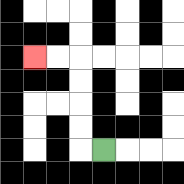{'start': '[4, 6]', 'end': '[1, 2]', 'path_directions': 'L,U,U,U,U,L,L', 'path_coordinates': '[[4, 6], [3, 6], [3, 5], [3, 4], [3, 3], [3, 2], [2, 2], [1, 2]]'}